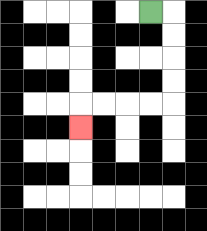{'start': '[6, 0]', 'end': '[3, 5]', 'path_directions': 'R,D,D,D,D,L,L,L,L,D', 'path_coordinates': '[[6, 0], [7, 0], [7, 1], [7, 2], [7, 3], [7, 4], [6, 4], [5, 4], [4, 4], [3, 4], [3, 5]]'}